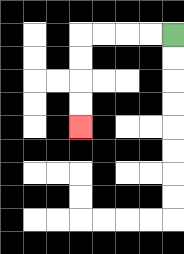{'start': '[7, 1]', 'end': '[3, 5]', 'path_directions': 'L,L,L,L,D,D,D,D', 'path_coordinates': '[[7, 1], [6, 1], [5, 1], [4, 1], [3, 1], [3, 2], [3, 3], [3, 4], [3, 5]]'}